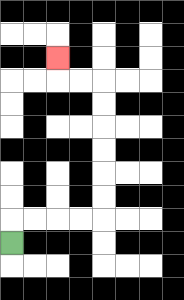{'start': '[0, 10]', 'end': '[2, 2]', 'path_directions': 'U,R,R,R,R,U,U,U,U,U,U,L,L,U', 'path_coordinates': '[[0, 10], [0, 9], [1, 9], [2, 9], [3, 9], [4, 9], [4, 8], [4, 7], [4, 6], [4, 5], [4, 4], [4, 3], [3, 3], [2, 3], [2, 2]]'}